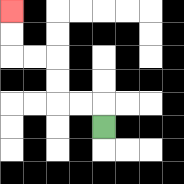{'start': '[4, 5]', 'end': '[0, 0]', 'path_directions': 'U,L,L,U,U,L,L,U,U', 'path_coordinates': '[[4, 5], [4, 4], [3, 4], [2, 4], [2, 3], [2, 2], [1, 2], [0, 2], [0, 1], [0, 0]]'}